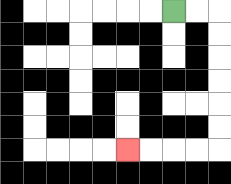{'start': '[7, 0]', 'end': '[5, 6]', 'path_directions': 'R,R,D,D,D,D,D,D,L,L,L,L', 'path_coordinates': '[[7, 0], [8, 0], [9, 0], [9, 1], [9, 2], [9, 3], [9, 4], [9, 5], [9, 6], [8, 6], [7, 6], [6, 6], [5, 6]]'}